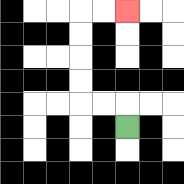{'start': '[5, 5]', 'end': '[5, 0]', 'path_directions': 'U,L,L,U,U,U,U,R,R', 'path_coordinates': '[[5, 5], [5, 4], [4, 4], [3, 4], [3, 3], [3, 2], [3, 1], [3, 0], [4, 0], [5, 0]]'}